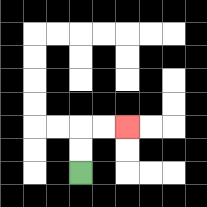{'start': '[3, 7]', 'end': '[5, 5]', 'path_directions': 'U,U,R,R', 'path_coordinates': '[[3, 7], [3, 6], [3, 5], [4, 5], [5, 5]]'}